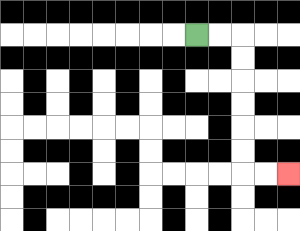{'start': '[8, 1]', 'end': '[12, 7]', 'path_directions': 'R,R,D,D,D,D,D,D,R,R', 'path_coordinates': '[[8, 1], [9, 1], [10, 1], [10, 2], [10, 3], [10, 4], [10, 5], [10, 6], [10, 7], [11, 7], [12, 7]]'}